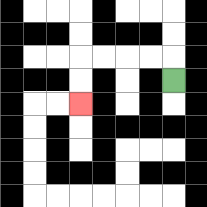{'start': '[7, 3]', 'end': '[3, 4]', 'path_directions': 'U,L,L,L,L,D,D', 'path_coordinates': '[[7, 3], [7, 2], [6, 2], [5, 2], [4, 2], [3, 2], [3, 3], [3, 4]]'}